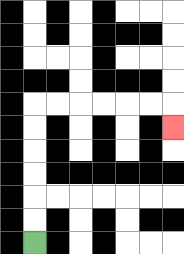{'start': '[1, 10]', 'end': '[7, 5]', 'path_directions': 'U,U,U,U,U,U,R,R,R,R,R,R,D', 'path_coordinates': '[[1, 10], [1, 9], [1, 8], [1, 7], [1, 6], [1, 5], [1, 4], [2, 4], [3, 4], [4, 4], [5, 4], [6, 4], [7, 4], [7, 5]]'}